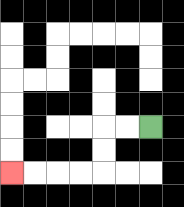{'start': '[6, 5]', 'end': '[0, 7]', 'path_directions': 'L,L,D,D,L,L,L,L', 'path_coordinates': '[[6, 5], [5, 5], [4, 5], [4, 6], [4, 7], [3, 7], [2, 7], [1, 7], [0, 7]]'}